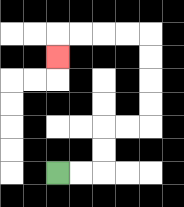{'start': '[2, 7]', 'end': '[2, 2]', 'path_directions': 'R,R,U,U,R,R,U,U,U,U,L,L,L,L,D', 'path_coordinates': '[[2, 7], [3, 7], [4, 7], [4, 6], [4, 5], [5, 5], [6, 5], [6, 4], [6, 3], [6, 2], [6, 1], [5, 1], [4, 1], [3, 1], [2, 1], [2, 2]]'}